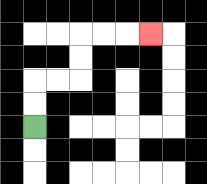{'start': '[1, 5]', 'end': '[6, 1]', 'path_directions': 'U,U,R,R,U,U,R,R,R', 'path_coordinates': '[[1, 5], [1, 4], [1, 3], [2, 3], [3, 3], [3, 2], [3, 1], [4, 1], [5, 1], [6, 1]]'}